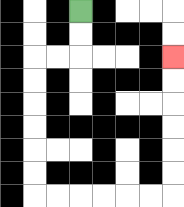{'start': '[3, 0]', 'end': '[7, 2]', 'path_directions': 'D,D,L,L,D,D,D,D,D,D,R,R,R,R,R,R,U,U,U,U,U,U', 'path_coordinates': '[[3, 0], [3, 1], [3, 2], [2, 2], [1, 2], [1, 3], [1, 4], [1, 5], [1, 6], [1, 7], [1, 8], [2, 8], [3, 8], [4, 8], [5, 8], [6, 8], [7, 8], [7, 7], [7, 6], [7, 5], [7, 4], [7, 3], [7, 2]]'}